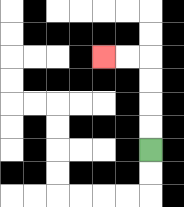{'start': '[6, 6]', 'end': '[4, 2]', 'path_directions': 'U,U,U,U,L,L', 'path_coordinates': '[[6, 6], [6, 5], [6, 4], [6, 3], [6, 2], [5, 2], [4, 2]]'}